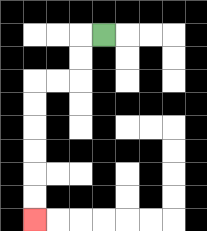{'start': '[4, 1]', 'end': '[1, 9]', 'path_directions': 'L,D,D,L,L,D,D,D,D,D,D', 'path_coordinates': '[[4, 1], [3, 1], [3, 2], [3, 3], [2, 3], [1, 3], [1, 4], [1, 5], [1, 6], [1, 7], [1, 8], [1, 9]]'}